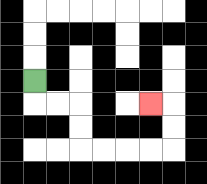{'start': '[1, 3]', 'end': '[6, 4]', 'path_directions': 'D,R,R,D,D,R,R,R,R,U,U,L', 'path_coordinates': '[[1, 3], [1, 4], [2, 4], [3, 4], [3, 5], [3, 6], [4, 6], [5, 6], [6, 6], [7, 6], [7, 5], [7, 4], [6, 4]]'}